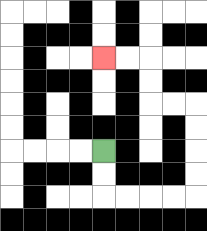{'start': '[4, 6]', 'end': '[4, 2]', 'path_directions': 'D,D,R,R,R,R,U,U,U,U,L,L,U,U,L,L', 'path_coordinates': '[[4, 6], [4, 7], [4, 8], [5, 8], [6, 8], [7, 8], [8, 8], [8, 7], [8, 6], [8, 5], [8, 4], [7, 4], [6, 4], [6, 3], [6, 2], [5, 2], [4, 2]]'}